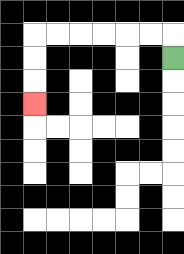{'start': '[7, 2]', 'end': '[1, 4]', 'path_directions': 'U,L,L,L,L,L,L,D,D,D', 'path_coordinates': '[[7, 2], [7, 1], [6, 1], [5, 1], [4, 1], [3, 1], [2, 1], [1, 1], [1, 2], [1, 3], [1, 4]]'}